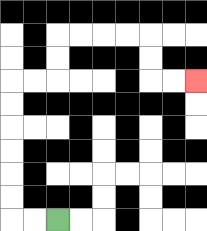{'start': '[2, 9]', 'end': '[8, 3]', 'path_directions': 'L,L,U,U,U,U,U,U,R,R,U,U,R,R,R,R,D,D,R,R', 'path_coordinates': '[[2, 9], [1, 9], [0, 9], [0, 8], [0, 7], [0, 6], [0, 5], [0, 4], [0, 3], [1, 3], [2, 3], [2, 2], [2, 1], [3, 1], [4, 1], [5, 1], [6, 1], [6, 2], [6, 3], [7, 3], [8, 3]]'}